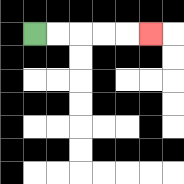{'start': '[1, 1]', 'end': '[6, 1]', 'path_directions': 'R,R,R,R,R', 'path_coordinates': '[[1, 1], [2, 1], [3, 1], [4, 1], [5, 1], [6, 1]]'}